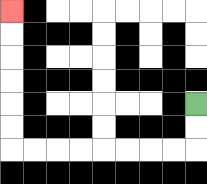{'start': '[8, 4]', 'end': '[0, 0]', 'path_directions': 'D,D,L,L,L,L,L,L,L,L,U,U,U,U,U,U', 'path_coordinates': '[[8, 4], [8, 5], [8, 6], [7, 6], [6, 6], [5, 6], [4, 6], [3, 6], [2, 6], [1, 6], [0, 6], [0, 5], [0, 4], [0, 3], [0, 2], [0, 1], [0, 0]]'}